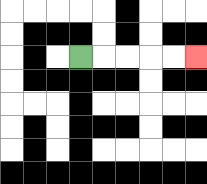{'start': '[3, 2]', 'end': '[8, 2]', 'path_directions': 'R,R,R,R,R', 'path_coordinates': '[[3, 2], [4, 2], [5, 2], [6, 2], [7, 2], [8, 2]]'}